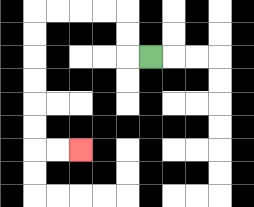{'start': '[6, 2]', 'end': '[3, 6]', 'path_directions': 'L,U,U,L,L,L,L,D,D,D,D,D,D,R,R', 'path_coordinates': '[[6, 2], [5, 2], [5, 1], [5, 0], [4, 0], [3, 0], [2, 0], [1, 0], [1, 1], [1, 2], [1, 3], [1, 4], [1, 5], [1, 6], [2, 6], [3, 6]]'}